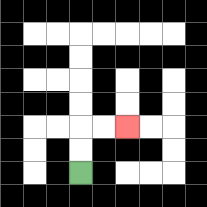{'start': '[3, 7]', 'end': '[5, 5]', 'path_directions': 'U,U,R,R', 'path_coordinates': '[[3, 7], [3, 6], [3, 5], [4, 5], [5, 5]]'}